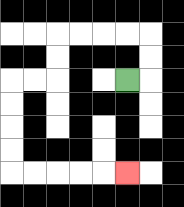{'start': '[5, 3]', 'end': '[5, 7]', 'path_directions': 'R,U,U,L,L,L,L,D,D,L,L,D,D,D,D,R,R,R,R,R', 'path_coordinates': '[[5, 3], [6, 3], [6, 2], [6, 1], [5, 1], [4, 1], [3, 1], [2, 1], [2, 2], [2, 3], [1, 3], [0, 3], [0, 4], [0, 5], [0, 6], [0, 7], [1, 7], [2, 7], [3, 7], [4, 7], [5, 7]]'}